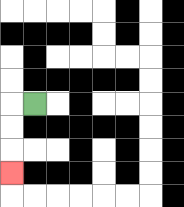{'start': '[1, 4]', 'end': '[0, 7]', 'path_directions': 'L,D,D,D', 'path_coordinates': '[[1, 4], [0, 4], [0, 5], [0, 6], [0, 7]]'}